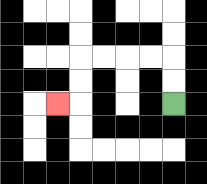{'start': '[7, 4]', 'end': '[2, 4]', 'path_directions': 'U,U,L,L,L,L,D,D,L', 'path_coordinates': '[[7, 4], [7, 3], [7, 2], [6, 2], [5, 2], [4, 2], [3, 2], [3, 3], [3, 4], [2, 4]]'}